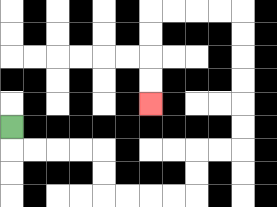{'start': '[0, 5]', 'end': '[6, 4]', 'path_directions': 'D,R,R,R,R,D,D,R,R,R,R,U,U,R,R,U,U,U,U,U,U,L,L,L,L,D,D,D,D', 'path_coordinates': '[[0, 5], [0, 6], [1, 6], [2, 6], [3, 6], [4, 6], [4, 7], [4, 8], [5, 8], [6, 8], [7, 8], [8, 8], [8, 7], [8, 6], [9, 6], [10, 6], [10, 5], [10, 4], [10, 3], [10, 2], [10, 1], [10, 0], [9, 0], [8, 0], [7, 0], [6, 0], [6, 1], [6, 2], [6, 3], [6, 4]]'}